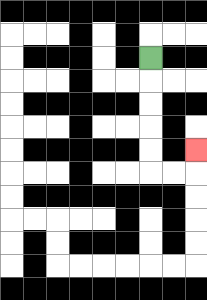{'start': '[6, 2]', 'end': '[8, 6]', 'path_directions': 'D,D,D,D,D,R,R,U', 'path_coordinates': '[[6, 2], [6, 3], [6, 4], [6, 5], [6, 6], [6, 7], [7, 7], [8, 7], [8, 6]]'}